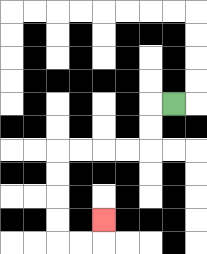{'start': '[7, 4]', 'end': '[4, 9]', 'path_directions': 'L,D,D,L,L,L,L,D,D,D,D,R,R,U', 'path_coordinates': '[[7, 4], [6, 4], [6, 5], [6, 6], [5, 6], [4, 6], [3, 6], [2, 6], [2, 7], [2, 8], [2, 9], [2, 10], [3, 10], [4, 10], [4, 9]]'}